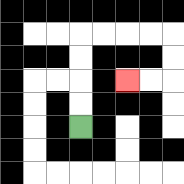{'start': '[3, 5]', 'end': '[5, 3]', 'path_directions': 'U,U,U,U,R,R,R,R,D,D,L,L', 'path_coordinates': '[[3, 5], [3, 4], [3, 3], [3, 2], [3, 1], [4, 1], [5, 1], [6, 1], [7, 1], [7, 2], [7, 3], [6, 3], [5, 3]]'}